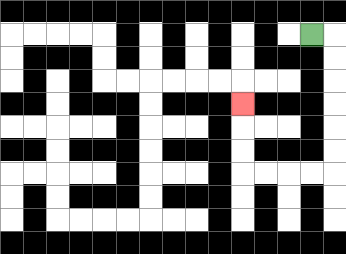{'start': '[13, 1]', 'end': '[10, 4]', 'path_directions': 'R,D,D,D,D,D,D,L,L,L,L,U,U,U', 'path_coordinates': '[[13, 1], [14, 1], [14, 2], [14, 3], [14, 4], [14, 5], [14, 6], [14, 7], [13, 7], [12, 7], [11, 7], [10, 7], [10, 6], [10, 5], [10, 4]]'}